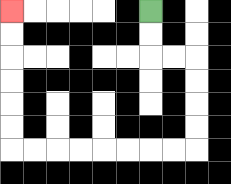{'start': '[6, 0]', 'end': '[0, 0]', 'path_directions': 'D,D,R,R,D,D,D,D,L,L,L,L,L,L,L,L,U,U,U,U,U,U', 'path_coordinates': '[[6, 0], [6, 1], [6, 2], [7, 2], [8, 2], [8, 3], [8, 4], [8, 5], [8, 6], [7, 6], [6, 6], [5, 6], [4, 6], [3, 6], [2, 6], [1, 6], [0, 6], [0, 5], [0, 4], [0, 3], [0, 2], [0, 1], [0, 0]]'}